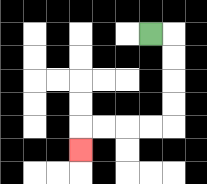{'start': '[6, 1]', 'end': '[3, 6]', 'path_directions': 'R,D,D,D,D,L,L,L,L,D', 'path_coordinates': '[[6, 1], [7, 1], [7, 2], [7, 3], [7, 4], [7, 5], [6, 5], [5, 5], [4, 5], [3, 5], [3, 6]]'}